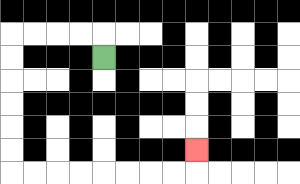{'start': '[4, 2]', 'end': '[8, 6]', 'path_directions': 'U,L,L,L,L,D,D,D,D,D,D,R,R,R,R,R,R,R,R,U', 'path_coordinates': '[[4, 2], [4, 1], [3, 1], [2, 1], [1, 1], [0, 1], [0, 2], [0, 3], [0, 4], [0, 5], [0, 6], [0, 7], [1, 7], [2, 7], [3, 7], [4, 7], [5, 7], [6, 7], [7, 7], [8, 7], [8, 6]]'}